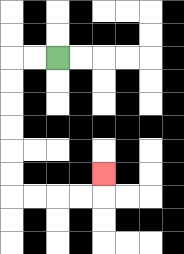{'start': '[2, 2]', 'end': '[4, 7]', 'path_directions': 'L,L,D,D,D,D,D,D,R,R,R,R,U', 'path_coordinates': '[[2, 2], [1, 2], [0, 2], [0, 3], [0, 4], [0, 5], [0, 6], [0, 7], [0, 8], [1, 8], [2, 8], [3, 8], [4, 8], [4, 7]]'}